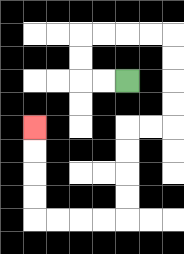{'start': '[5, 3]', 'end': '[1, 5]', 'path_directions': 'L,L,U,U,R,R,R,R,D,D,D,D,L,L,D,D,D,D,L,L,L,L,U,U,U,U', 'path_coordinates': '[[5, 3], [4, 3], [3, 3], [3, 2], [3, 1], [4, 1], [5, 1], [6, 1], [7, 1], [7, 2], [7, 3], [7, 4], [7, 5], [6, 5], [5, 5], [5, 6], [5, 7], [5, 8], [5, 9], [4, 9], [3, 9], [2, 9], [1, 9], [1, 8], [1, 7], [1, 6], [1, 5]]'}